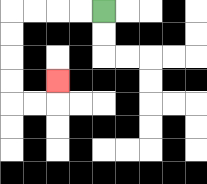{'start': '[4, 0]', 'end': '[2, 3]', 'path_directions': 'L,L,L,L,D,D,D,D,R,R,U', 'path_coordinates': '[[4, 0], [3, 0], [2, 0], [1, 0], [0, 0], [0, 1], [0, 2], [0, 3], [0, 4], [1, 4], [2, 4], [2, 3]]'}